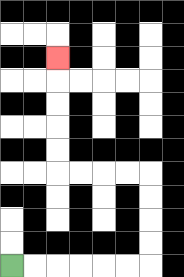{'start': '[0, 11]', 'end': '[2, 2]', 'path_directions': 'R,R,R,R,R,R,U,U,U,U,L,L,L,L,U,U,U,U,U', 'path_coordinates': '[[0, 11], [1, 11], [2, 11], [3, 11], [4, 11], [5, 11], [6, 11], [6, 10], [6, 9], [6, 8], [6, 7], [5, 7], [4, 7], [3, 7], [2, 7], [2, 6], [2, 5], [2, 4], [2, 3], [2, 2]]'}